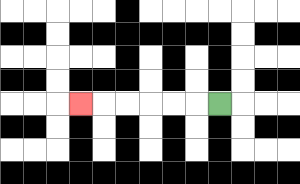{'start': '[9, 4]', 'end': '[3, 4]', 'path_directions': 'L,L,L,L,L,L', 'path_coordinates': '[[9, 4], [8, 4], [7, 4], [6, 4], [5, 4], [4, 4], [3, 4]]'}